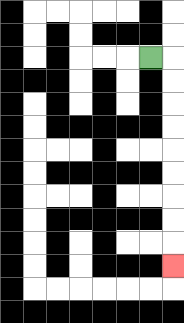{'start': '[6, 2]', 'end': '[7, 11]', 'path_directions': 'R,D,D,D,D,D,D,D,D,D', 'path_coordinates': '[[6, 2], [7, 2], [7, 3], [7, 4], [7, 5], [7, 6], [7, 7], [7, 8], [7, 9], [7, 10], [7, 11]]'}